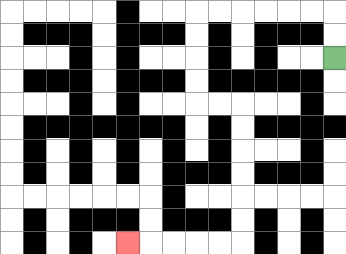{'start': '[14, 2]', 'end': '[5, 10]', 'path_directions': 'U,U,L,L,L,L,L,L,D,D,D,D,R,R,D,D,D,D,D,D,L,L,L,L,L', 'path_coordinates': '[[14, 2], [14, 1], [14, 0], [13, 0], [12, 0], [11, 0], [10, 0], [9, 0], [8, 0], [8, 1], [8, 2], [8, 3], [8, 4], [9, 4], [10, 4], [10, 5], [10, 6], [10, 7], [10, 8], [10, 9], [10, 10], [9, 10], [8, 10], [7, 10], [6, 10], [5, 10]]'}